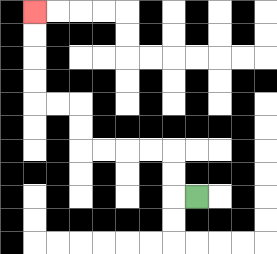{'start': '[8, 8]', 'end': '[1, 0]', 'path_directions': 'L,U,U,L,L,L,L,U,U,L,L,U,U,U,U', 'path_coordinates': '[[8, 8], [7, 8], [7, 7], [7, 6], [6, 6], [5, 6], [4, 6], [3, 6], [3, 5], [3, 4], [2, 4], [1, 4], [1, 3], [1, 2], [1, 1], [1, 0]]'}